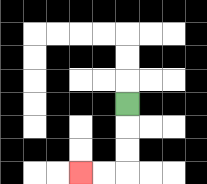{'start': '[5, 4]', 'end': '[3, 7]', 'path_directions': 'D,D,D,L,L', 'path_coordinates': '[[5, 4], [5, 5], [5, 6], [5, 7], [4, 7], [3, 7]]'}